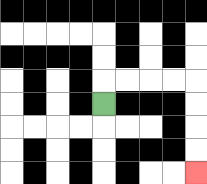{'start': '[4, 4]', 'end': '[8, 7]', 'path_directions': 'U,R,R,R,R,D,D,D,D', 'path_coordinates': '[[4, 4], [4, 3], [5, 3], [6, 3], [7, 3], [8, 3], [8, 4], [8, 5], [8, 6], [8, 7]]'}